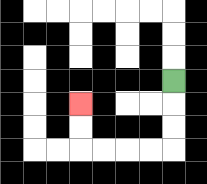{'start': '[7, 3]', 'end': '[3, 4]', 'path_directions': 'D,D,D,L,L,L,L,U,U', 'path_coordinates': '[[7, 3], [7, 4], [7, 5], [7, 6], [6, 6], [5, 6], [4, 6], [3, 6], [3, 5], [3, 4]]'}